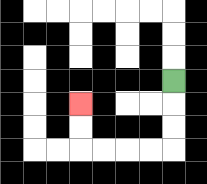{'start': '[7, 3]', 'end': '[3, 4]', 'path_directions': 'D,D,D,L,L,L,L,U,U', 'path_coordinates': '[[7, 3], [7, 4], [7, 5], [7, 6], [6, 6], [5, 6], [4, 6], [3, 6], [3, 5], [3, 4]]'}